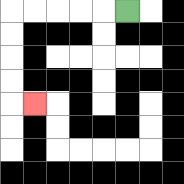{'start': '[5, 0]', 'end': '[1, 4]', 'path_directions': 'L,L,L,L,L,D,D,D,D,R', 'path_coordinates': '[[5, 0], [4, 0], [3, 0], [2, 0], [1, 0], [0, 0], [0, 1], [0, 2], [0, 3], [0, 4], [1, 4]]'}